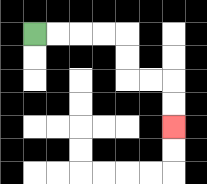{'start': '[1, 1]', 'end': '[7, 5]', 'path_directions': 'R,R,R,R,D,D,R,R,D,D', 'path_coordinates': '[[1, 1], [2, 1], [3, 1], [4, 1], [5, 1], [5, 2], [5, 3], [6, 3], [7, 3], [7, 4], [7, 5]]'}